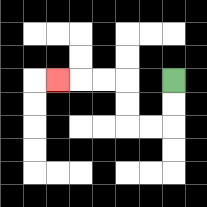{'start': '[7, 3]', 'end': '[2, 3]', 'path_directions': 'D,D,L,L,U,U,L,L,L', 'path_coordinates': '[[7, 3], [7, 4], [7, 5], [6, 5], [5, 5], [5, 4], [5, 3], [4, 3], [3, 3], [2, 3]]'}